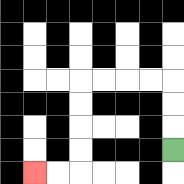{'start': '[7, 6]', 'end': '[1, 7]', 'path_directions': 'U,U,U,L,L,L,L,D,D,D,D,L,L', 'path_coordinates': '[[7, 6], [7, 5], [7, 4], [7, 3], [6, 3], [5, 3], [4, 3], [3, 3], [3, 4], [3, 5], [3, 6], [3, 7], [2, 7], [1, 7]]'}